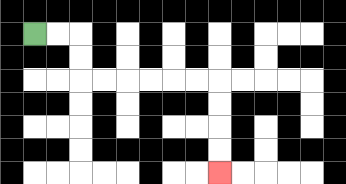{'start': '[1, 1]', 'end': '[9, 7]', 'path_directions': 'R,R,D,D,R,R,R,R,R,R,D,D,D,D', 'path_coordinates': '[[1, 1], [2, 1], [3, 1], [3, 2], [3, 3], [4, 3], [5, 3], [6, 3], [7, 3], [8, 3], [9, 3], [9, 4], [9, 5], [9, 6], [9, 7]]'}